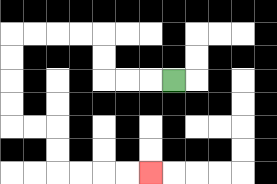{'start': '[7, 3]', 'end': '[6, 7]', 'path_directions': 'L,L,L,U,U,L,L,L,L,D,D,D,D,R,R,D,D,R,R,R,R', 'path_coordinates': '[[7, 3], [6, 3], [5, 3], [4, 3], [4, 2], [4, 1], [3, 1], [2, 1], [1, 1], [0, 1], [0, 2], [0, 3], [0, 4], [0, 5], [1, 5], [2, 5], [2, 6], [2, 7], [3, 7], [4, 7], [5, 7], [6, 7]]'}